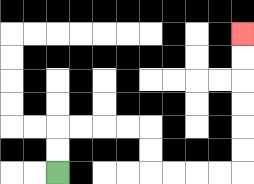{'start': '[2, 7]', 'end': '[10, 1]', 'path_directions': 'U,U,R,R,R,R,D,D,R,R,R,R,U,U,U,U,U,U', 'path_coordinates': '[[2, 7], [2, 6], [2, 5], [3, 5], [4, 5], [5, 5], [6, 5], [6, 6], [6, 7], [7, 7], [8, 7], [9, 7], [10, 7], [10, 6], [10, 5], [10, 4], [10, 3], [10, 2], [10, 1]]'}